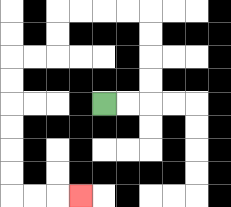{'start': '[4, 4]', 'end': '[3, 8]', 'path_directions': 'R,R,U,U,U,U,L,L,L,L,D,D,L,L,D,D,D,D,D,D,R,R,R', 'path_coordinates': '[[4, 4], [5, 4], [6, 4], [6, 3], [6, 2], [6, 1], [6, 0], [5, 0], [4, 0], [3, 0], [2, 0], [2, 1], [2, 2], [1, 2], [0, 2], [0, 3], [0, 4], [0, 5], [0, 6], [0, 7], [0, 8], [1, 8], [2, 8], [3, 8]]'}